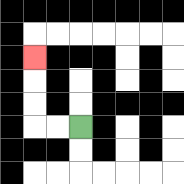{'start': '[3, 5]', 'end': '[1, 2]', 'path_directions': 'L,L,U,U,U', 'path_coordinates': '[[3, 5], [2, 5], [1, 5], [1, 4], [1, 3], [1, 2]]'}